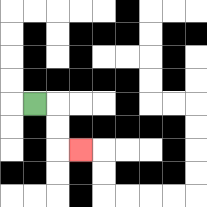{'start': '[1, 4]', 'end': '[3, 6]', 'path_directions': 'R,D,D,R', 'path_coordinates': '[[1, 4], [2, 4], [2, 5], [2, 6], [3, 6]]'}